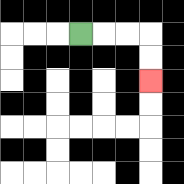{'start': '[3, 1]', 'end': '[6, 3]', 'path_directions': 'R,R,R,D,D', 'path_coordinates': '[[3, 1], [4, 1], [5, 1], [6, 1], [6, 2], [6, 3]]'}